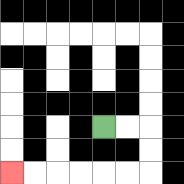{'start': '[4, 5]', 'end': '[0, 7]', 'path_directions': 'R,R,D,D,L,L,L,L,L,L', 'path_coordinates': '[[4, 5], [5, 5], [6, 5], [6, 6], [6, 7], [5, 7], [4, 7], [3, 7], [2, 7], [1, 7], [0, 7]]'}